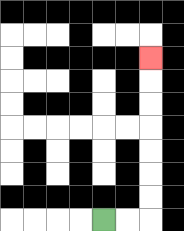{'start': '[4, 9]', 'end': '[6, 2]', 'path_directions': 'R,R,U,U,U,U,U,U,U', 'path_coordinates': '[[4, 9], [5, 9], [6, 9], [6, 8], [6, 7], [6, 6], [6, 5], [6, 4], [6, 3], [6, 2]]'}